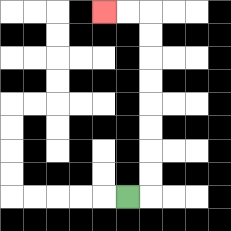{'start': '[5, 8]', 'end': '[4, 0]', 'path_directions': 'R,U,U,U,U,U,U,U,U,L,L', 'path_coordinates': '[[5, 8], [6, 8], [6, 7], [6, 6], [6, 5], [6, 4], [6, 3], [6, 2], [6, 1], [6, 0], [5, 0], [4, 0]]'}